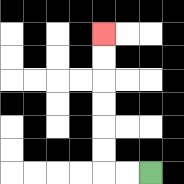{'start': '[6, 7]', 'end': '[4, 1]', 'path_directions': 'L,L,U,U,U,U,U,U', 'path_coordinates': '[[6, 7], [5, 7], [4, 7], [4, 6], [4, 5], [4, 4], [4, 3], [4, 2], [4, 1]]'}